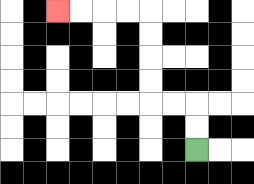{'start': '[8, 6]', 'end': '[2, 0]', 'path_directions': 'U,U,L,L,U,U,U,U,L,L,L,L', 'path_coordinates': '[[8, 6], [8, 5], [8, 4], [7, 4], [6, 4], [6, 3], [6, 2], [6, 1], [6, 0], [5, 0], [4, 0], [3, 0], [2, 0]]'}